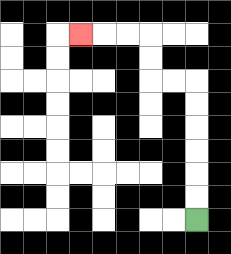{'start': '[8, 9]', 'end': '[3, 1]', 'path_directions': 'U,U,U,U,U,U,L,L,U,U,L,L,L', 'path_coordinates': '[[8, 9], [8, 8], [8, 7], [8, 6], [8, 5], [8, 4], [8, 3], [7, 3], [6, 3], [6, 2], [6, 1], [5, 1], [4, 1], [3, 1]]'}